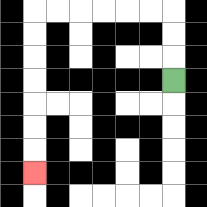{'start': '[7, 3]', 'end': '[1, 7]', 'path_directions': 'U,U,U,L,L,L,L,L,L,D,D,D,D,D,D,D', 'path_coordinates': '[[7, 3], [7, 2], [7, 1], [7, 0], [6, 0], [5, 0], [4, 0], [3, 0], [2, 0], [1, 0], [1, 1], [1, 2], [1, 3], [1, 4], [1, 5], [1, 6], [1, 7]]'}